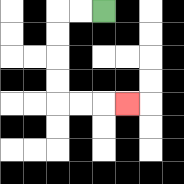{'start': '[4, 0]', 'end': '[5, 4]', 'path_directions': 'L,L,D,D,D,D,R,R,R', 'path_coordinates': '[[4, 0], [3, 0], [2, 0], [2, 1], [2, 2], [2, 3], [2, 4], [3, 4], [4, 4], [5, 4]]'}